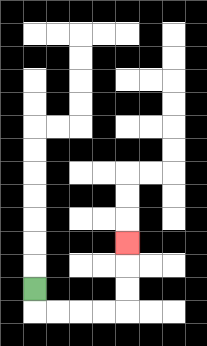{'start': '[1, 12]', 'end': '[5, 10]', 'path_directions': 'D,R,R,R,R,U,U,U', 'path_coordinates': '[[1, 12], [1, 13], [2, 13], [3, 13], [4, 13], [5, 13], [5, 12], [5, 11], [5, 10]]'}